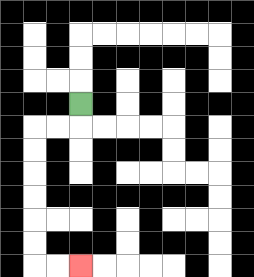{'start': '[3, 4]', 'end': '[3, 11]', 'path_directions': 'D,L,L,D,D,D,D,D,D,R,R', 'path_coordinates': '[[3, 4], [3, 5], [2, 5], [1, 5], [1, 6], [1, 7], [1, 8], [1, 9], [1, 10], [1, 11], [2, 11], [3, 11]]'}